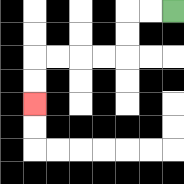{'start': '[7, 0]', 'end': '[1, 4]', 'path_directions': 'L,L,D,D,L,L,L,L,D,D', 'path_coordinates': '[[7, 0], [6, 0], [5, 0], [5, 1], [5, 2], [4, 2], [3, 2], [2, 2], [1, 2], [1, 3], [1, 4]]'}